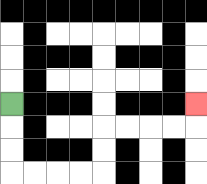{'start': '[0, 4]', 'end': '[8, 4]', 'path_directions': 'D,D,D,R,R,R,R,U,U,R,R,R,R,U', 'path_coordinates': '[[0, 4], [0, 5], [0, 6], [0, 7], [1, 7], [2, 7], [3, 7], [4, 7], [4, 6], [4, 5], [5, 5], [6, 5], [7, 5], [8, 5], [8, 4]]'}